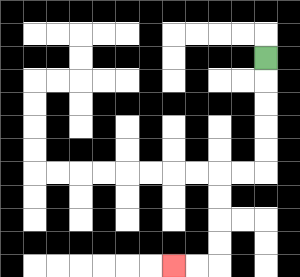{'start': '[11, 2]', 'end': '[7, 11]', 'path_directions': 'D,D,D,D,D,L,L,D,D,D,D,L,L', 'path_coordinates': '[[11, 2], [11, 3], [11, 4], [11, 5], [11, 6], [11, 7], [10, 7], [9, 7], [9, 8], [9, 9], [9, 10], [9, 11], [8, 11], [7, 11]]'}